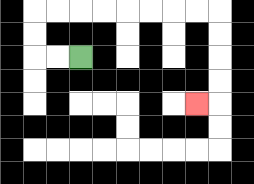{'start': '[3, 2]', 'end': '[8, 4]', 'path_directions': 'L,L,U,U,R,R,R,R,R,R,R,R,D,D,D,D,L', 'path_coordinates': '[[3, 2], [2, 2], [1, 2], [1, 1], [1, 0], [2, 0], [3, 0], [4, 0], [5, 0], [6, 0], [7, 0], [8, 0], [9, 0], [9, 1], [9, 2], [9, 3], [9, 4], [8, 4]]'}